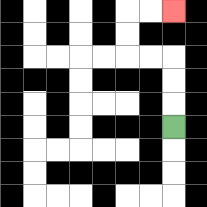{'start': '[7, 5]', 'end': '[7, 0]', 'path_directions': 'U,U,U,L,L,U,U,R,R', 'path_coordinates': '[[7, 5], [7, 4], [7, 3], [7, 2], [6, 2], [5, 2], [5, 1], [5, 0], [6, 0], [7, 0]]'}